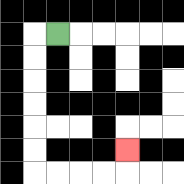{'start': '[2, 1]', 'end': '[5, 6]', 'path_directions': 'L,D,D,D,D,D,D,R,R,R,R,U', 'path_coordinates': '[[2, 1], [1, 1], [1, 2], [1, 3], [1, 4], [1, 5], [1, 6], [1, 7], [2, 7], [3, 7], [4, 7], [5, 7], [5, 6]]'}